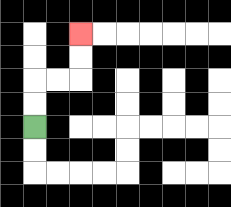{'start': '[1, 5]', 'end': '[3, 1]', 'path_directions': 'U,U,R,R,U,U', 'path_coordinates': '[[1, 5], [1, 4], [1, 3], [2, 3], [3, 3], [3, 2], [3, 1]]'}